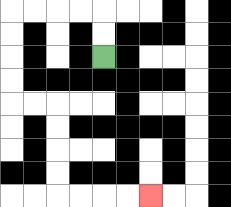{'start': '[4, 2]', 'end': '[6, 8]', 'path_directions': 'U,U,L,L,L,L,D,D,D,D,R,R,D,D,D,D,R,R,R,R', 'path_coordinates': '[[4, 2], [4, 1], [4, 0], [3, 0], [2, 0], [1, 0], [0, 0], [0, 1], [0, 2], [0, 3], [0, 4], [1, 4], [2, 4], [2, 5], [2, 6], [2, 7], [2, 8], [3, 8], [4, 8], [5, 8], [6, 8]]'}